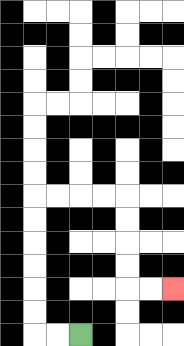{'start': '[3, 14]', 'end': '[7, 12]', 'path_directions': 'L,L,U,U,U,U,U,U,R,R,R,R,D,D,D,D,R,R', 'path_coordinates': '[[3, 14], [2, 14], [1, 14], [1, 13], [1, 12], [1, 11], [1, 10], [1, 9], [1, 8], [2, 8], [3, 8], [4, 8], [5, 8], [5, 9], [5, 10], [5, 11], [5, 12], [6, 12], [7, 12]]'}